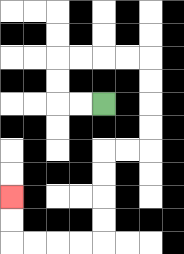{'start': '[4, 4]', 'end': '[0, 8]', 'path_directions': 'L,L,U,U,R,R,R,R,D,D,D,D,L,L,D,D,D,D,L,L,L,L,U,U', 'path_coordinates': '[[4, 4], [3, 4], [2, 4], [2, 3], [2, 2], [3, 2], [4, 2], [5, 2], [6, 2], [6, 3], [6, 4], [6, 5], [6, 6], [5, 6], [4, 6], [4, 7], [4, 8], [4, 9], [4, 10], [3, 10], [2, 10], [1, 10], [0, 10], [0, 9], [0, 8]]'}